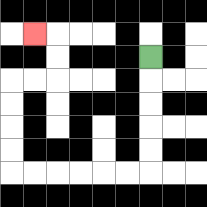{'start': '[6, 2]', 'end': '[1, 1]', 'path_directions': 'D,D,D,D,D,L,L,L,L,L,L,U,U,U,U,R,R,U,U,L', 'path_coordinates': '[[6, 2], [6, 3], [6, 4], [6, 5], [6, 6], [6, 7], [5, 7], [4, 7], [3, 7], [2, 7], [1, 7], [0, 7], [0, 6], [0, 5], [0, 4], [0, 3], [1, 3], [2, 3], [2, 2], [2, 1], [1, 1]]'}